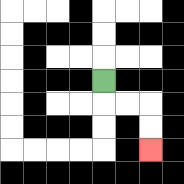{'start': '[4, 3]', 'end': '[6, 6]', 'path_directions': 'D,R,R,D,D', 'path_coordinates': '[[4, 3], [4, 4], [5, 4], [6, 4], [6, 5], [6, 6]]'}